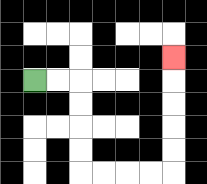{'start': '[1, 3]', 'end': '[7, 2]', 'path_directions': 'R,R,D,D,D,D,R,R,R,R,U,U,U,U,U', 'path_coordinates': '[[1, 3], [2, 3], [3, 3], [3, 4], [3, 5], [3, 6], [3, 7], [4, 7], [5, 7], [6, 7], [7, 7], [7, 6], [7, 5], [7, 4], [7, 3], [7, 2]]'}